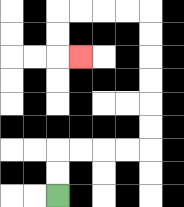{'start': '[2, 8]', 'end': '[3, 2]', 'path_directions': 'U,U,R,R,R,R,U,U,U,U,U,U,L,L,L,L,D,D,R', 'path_coordinates': '[[2, 8], [2, 7], [2, 6], [3, 6], [4, 6], [5, 6], [6, 6], [6, 5], [6, 4], [6, 3], [6, 2], [6, 1], [6, 0], [5, 0], [4, 0], [3, 0], [2, 0], [2, 1], [2, 2], [3, 2]]'}